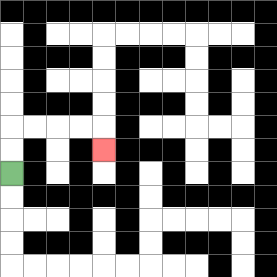{'start': '[0, 7]', 'end': '[4, 6]', 'path_directions': 'U,U,R,R,R,R,D', 'path_coordinates': '[[0, 7], [0, 6], [0, 5], [1, 5], [2, 5], [3, 5], [4, 5], [4, 6]]'}